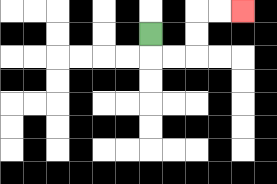{'start': '[6, 1]', 'end': '[10, 0]', 'path_directions': 'D,R,R,U,U,R,R', 'path_coordinates': '[[6, 1], [6, 2], [7, 2], [8, 2], [8, 1], [8, 0], [9, 0], [10, 0]]'}